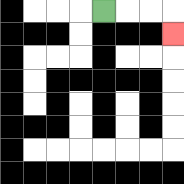{'start': '[4, 0]', 'end': '[7, 1]', 'path_directions': 'R,R,R,D', 'path_coordinates': '[[4, 0], [5, 0], [6, 0], [7, 0], [7, 1]]'}